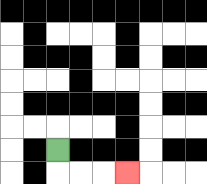{'start': '[2, 6]', 'end': '[5, 7]', 'path_directions': 'D,R,R,R', 'path_coordinates': '[[2, 6], [2, 7], [3, 7], [4, 7], [5, 7]]'}